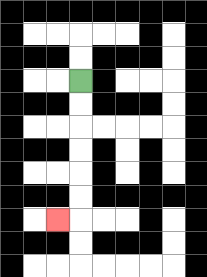{'start': '[3, 3]', 'end': '[2, 9]', 'path_directions': 'D,D,D,D,D,D,L', 'path_coordinates': '[[3, 3], [3, 4], [3, 5], [3, 6], [3, 7], [3, 8], [3, 9], [2, 9]]'}